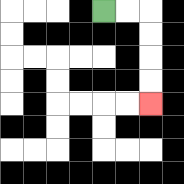{'start': '[4, 0]', 'end': '[6, 4]', 'path_directions': 'R,R,D,D,D,D', 'path_coordinates': '[[4, 0], [5, 0], [6, 0], [6, 1], [6, 2], [6, 3], [6, 4]]'}